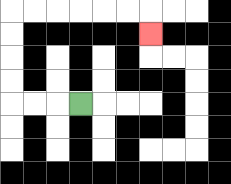{'start': '[3, 4]', 'end': '[6, 1]', 'path_directions': 'L,L,L,U,U,U,U,R,R,R,R,R,R,D', 'path_coordinates': '[[3, 4], [2, 4], [1, 4], [0, 4], [0, 3], [0, 2], [0, 1], [0, 0], [1, 0], [2, 0], [3, 0], [4, 0], [5, 0], [6, 0], [6, 1]]'}